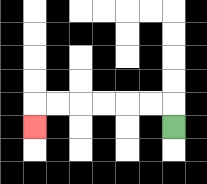{'start': '[7, 5]', 'end': '[1, 5]', 'path_directions': 'U,L,L,L,L,L,L,D', 'path_coordinates': '[[7, 5], [7, 4], [6, 4], [5, 4], [4, 4], [3, 4], [2, 4], [1, 4], [1, 5]]'}